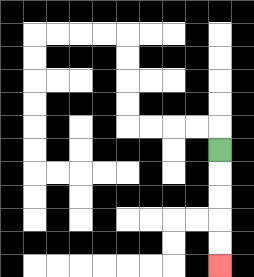{'start': '[9, 6]', 'end': '[9, 11]', 'path_directions': 'D,D,D,D,D', 'path_coordinates': '[[9, 6], [9, 7], [9, 8], [9, 9], [9, 10], [9, 11]]'}